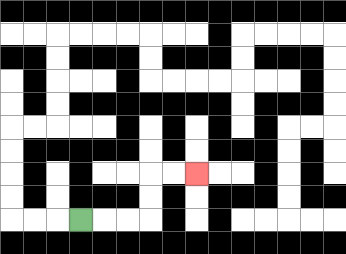{'start': '[3, 9]', 'end': '[8, 7]', 'path_directions': 'R,R,R,U,U,R,R', 'path_coordinates': '[[3, 9], [4, 9], [5, 9], [6, 9], [6, 8], [6, 7], [7, 7], [8, 7]]'}